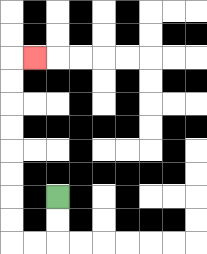{'start': '[2, 8]', 'end': '[1, 2]', 'path_directions': 'D,D,L,L,U,U,U,U,U,U,U,U,R', 'path_coordinates': '[[2, 8], [2, 9], [2, 10], [1, 10], [0, 10], [0, 9], [0, 8], [0, 7], [0, 6], [0, 5], [0, 4], [0, 3], [0, 2], [1, 2]]'}